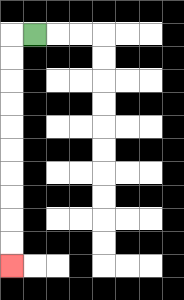{'start': '[1, 1]', 'end': '[0, 11]', 'path_directions': 'L,D,D,D,D,D,D,D,D,D,D', 'path_coordinates': '[[1, 1], [0, 1], [0, 2], [0, 3], [0, 4], [0, 5], [0, 6], [0, 7], [0, 8], [0, 9], [0, 10], [0, 11]]'}